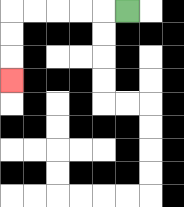{'start': '[5, 0]', 'end': '[0, 3]', 'path_directions': 'L,L,L,L,L,D,D,D', 'path_coordinates': '[[5, 0], [4, 0], [3, 0], [2, 0], [1, 0], [0, 0], [0, 1], [0, 2], [0, 3]]'}